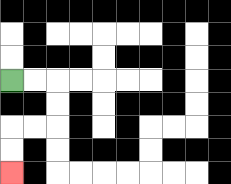{'start': '[0, 3]', 'end': '[0, 7]', 'path_directions': 'R,R,D,D,L,L,D,D', 'path_coordinates': '[[0, 3], [1, 3], [2, 3], [2, 4], [2, 5], [1, 5], [0, 5], [0, 6], [0, 7]]'}